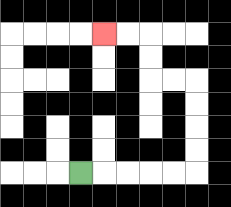{'start': '[3, 7]', 'end': '[4, 1]', 'path_directions': 'R,R,R,R,R,U,U,U,U,L,L,U,U,L,L', 'path_coordinates': '[[3, 7], [4, 7], [5, 7], [6, 7], [7, 7], [8, 7], [8, 6], [8, 5], [8, 4], [8, 3], [7, 3], [6, 3], [6, 2], [6, 1], [5, 1], [4, 1]]'}